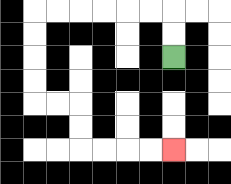{'start': '[7, 2]', 'end': '[7, 6]', 'path_directions': 'U,U,L,L,L,L,L,L,D,D,D,D,R,R,D,D,R,R,R,R', 'path_coordinates': '[[7, 2], [7, 1], [7, 0], [6, 0], [5, 0], [4, 0], [3, 0], [2, 0], [1, 0], [1, 1], [1, 2], [1, 3], [1, 4], [2, 4], [3, 4], [3, 5], [3, 6], [4, 6], [5, 6], [6, 6], [7, 6]]'}